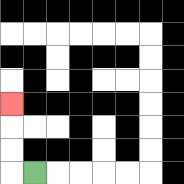{'start': '[1, 7]', 'end': '[0, 4]', 'path_directions': 'L,U,U,U', 'path_coordinates': '[[1, 7], [0, 7], [0, 6], [0, 5], [0, 4]]'}